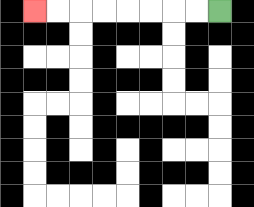{'start': '[9, 0]', 'end': '[1, 0]', 'path_directions': 'L,L,L,L,L,L,L,L', 'path_coordinates': '[[9, 0], [8, 0], [7, 0], [6, 0], [5, 0], [4, 0], [3, 0], [2, 0], [1, 0]]'}